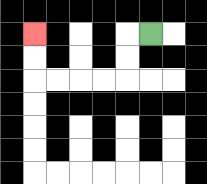{'start': '[6, 1]', 'end': '[1, 1]', 'path_directions': 'L,D,D,L,L,L,L,U,U', 'path_coordinates': '[[6, 1], [5, 1], [5, 2], [5, 3], [4, 3], [3, 3], [2, 3], [1, 3], [1, 2], [1, 1]]'}